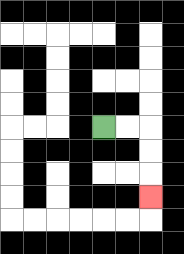{'start': '[4, 5]', 'end': '[6, 8]', 'path_directions': 'R,R,D,D,D', 'path_coordinates': '[[4, 5], [5, 5], [6, 5], [6, 6], [6, 7], [6, 8]]'}